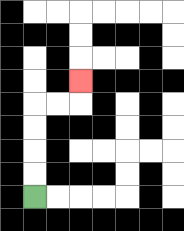{'start': '[1, 8]', 'end': '[3, 3]', 'path_directions': 'U,U,U,U,R,R,U', 'path_coordinates': '[[1, 8], [1, 7], [1, 6], [1, 5], [1, 4], [2, 4], [3, 4], [3, 3]]'}